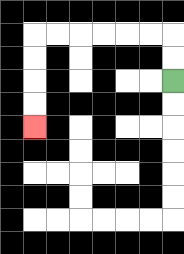{'start': '[7, 3]', 'end': '[1, 5]', 'path_directions': 'U,U,L,L,L,L,L,L,D,D,D,D', 'path_coordinates': '[[7, 3], [7, 2], [7, 1], [6, 1], [5, 1], [4, 1], [3, 1], [2, 1], [1, 1], [1, 2], [1, 3], [1, 4], [1, 5]]'}